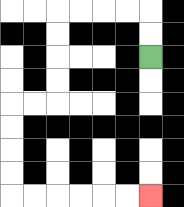{'start': '[6, 2]', 'end': '[6, 8]', 'path_directions': 'U,U,L,L,L,L,D,D,D,D,L,L,D,D,D,D,R,R,R,R,R,R', 'path_coordinates': '[[6, 2], [6, 1], [6, 0], [5, 0], [4, 0], [3, 0], [2, 0], [2, 1], [2, 2], [2, 3], [2, 4], [1, 4], [0, 4], [0, 5], [0, 6], [0, 7], [0, 8], [1, 8], [2, 8], [3, 8], [4, 8], [5, 8], [6, 8]]'}